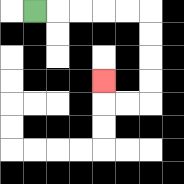{'start': '[1, 0]', 'end': '[4, 3]', 'path_directions': 'R,R,R,R,R,D,D,D,D,L,L,U', 'path_coordinates': '[[1, 0], [2, 0], [3, 0], [4, 0], [5, 0], [6, 0], [6, 1], [6, 2], [6, 3], [6, 4], [5, 4], [4, 4], [4, 3]]'}